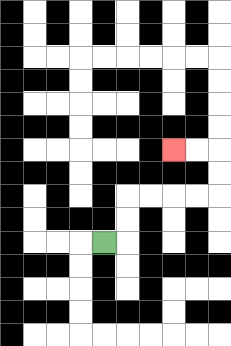{'start': '[4, 10]', 'end': '[7, 6]', 'path_directions': 'R,U,U,R,R,R,R,U,U,L,L', 'path_coordinates': '[[4, 10], [5, 10], [5, 9], [5, 8], [6, 8], [7, 8], [8, 8], [9, 8], [9, 7], [9, 6], [8, 6], [7, 6]]'}